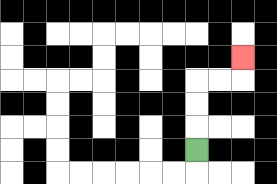{'start': '[8, 6]', 'end': '[10, 2]', 'path_directions': 'U,U,U,R,R,U', 'path_coordinates': '[[8, 6], [8, 5], [8, 4], [8, 3], [9, 3], [10, 3], [10, 2]]'}